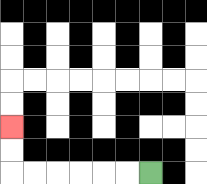{'start': '[6, 7]', 'end': '[0, 5]', 'path_directions': 'L,L,L,L,L,L,U,U', 'path_coordinates': '[[6, 7], [5, 7], [4, 7], [3, 7], [2, 7], [1, 7], [0, 7], [0, 6], [0, 5]]'}